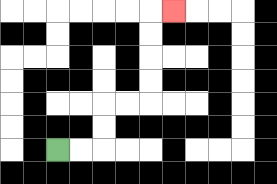{'start': '[2, 6]', 'end': '[7, 0]', 'path_directions': 'R,R,U,U,R,R,U,U,U,U,R', 'path_coordinates': '[[2, 6], [3, 6], [4, 6], [4, 5], [4, 4], [5, 4], [6, 4], [6, 3], [6, 2], [6, 1], [6, 0], [7, 0]]'}